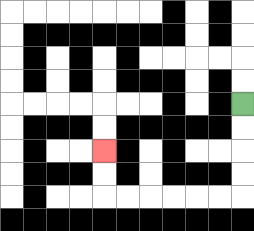{'start': '[10, 4]', 'end': '[4, 6]', 'path_directions': 'D,D,D,D,L,L,L,L,L,L,U,U', 'path_coordinates': '[[10, 4], [10, 5], [10, 6], [10, 7], [10, 8], [9, 8], [8, 8], [7, 8], [6, 8], [5, 8], [4, 8], [4, 7], [4, 6]]'}